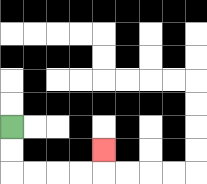{'start': '[0, 5]', 'end': '[4, 6]', 'path_directions': 'D,D,R,R,R,R,U', 'path_coordinates': '[[0, 5], [0, 6], [0, 7], [1, 7], [2, 7], [3, 7], [4, 7], [4, 6]]'}